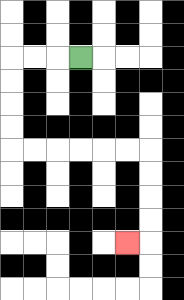{'start': '[3, 2]', 'end': '[5, 10]', 'path_directions': 'L,L,L,D,D,D,D,R,R,R,R,R,R,D,D,D,D,L', 'path_coordinates': '[[3, 2], [2, 2], [1, 2], [0, 2], [0, 3], [0, 4], [0, 5], [0, 6], [1, 6], [2, 6], [3, 6], [4, 6], [5, 6], [6, 6], [6, 7], [6, 8], [6, 9], [6, 10], [5, 10]]'}